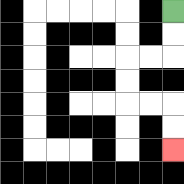{'start': '[7, 0]', 'end': '[7, 6]', 'path_directions': 'D,D,L,L,D,D,R,R,D,D', 'path_coordinates': '[[7, 0], [7, 1], [7, 2], [6, 2], [5, 2], [5, 3], [5, 4], [6, 4], [7, 4], [7, 5], [7, 6]]'}